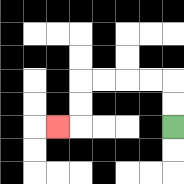{'start': '[7, 5]', 'end': '[2, 5]', 'path_directions': 'U,U,L,L,L,L,D,D,L', 'path_coordinates': '[[7, 5], [7, 4], [7, 3], [6, 3], [5, 3], [4, 3], [3, 3], [3, 4], [3, 5], [2, 5]]'}